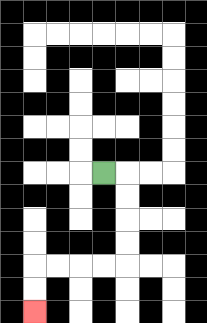{'start': '[4, 7]', 'end': '[1, 13]', 'path_directions': 'R,D,D,D,D,L,L,L,L,D,D', 'path_coordinates': '[[4, 7], [5, 7], [5, 8], [5, 9], [5, 10], [5, 11], [4, 11], [3, 11], [2, 11], [1, 11], [1, 12], [1, 13]]'}